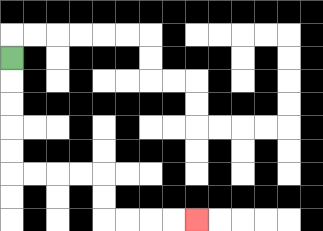{'start': '[0, 2]', 'end': '[8, 9]', 'path_directions': 'D,D,D,D,D,R,R,R,R,D,D,R,R,R,R', 'path_coordinates': '[[0, 2], [0, 3], [0, 4], [0, 5], [0, 6], [0, 7], [1, 7], [2, 7], [3, 7], [4, 7], [4, 8], [4, 9], [5, 9], [6, 9], [7, 9], [8, 9]]'}